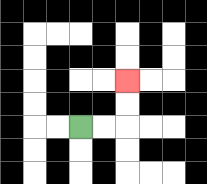{'start': '[3, 5]', 'end': '[5, 3]', 'path_directions': 'R,R,U,U', 'path_coordinates': '[[3, 5], [4, 5], [5, 5], [5, 4], [5, 3]]'}